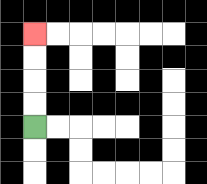{'start': '[1, 5]', 'end': '[1, 1]', 'path_directions': 'U,U,U,U', 'path_coordinates': '[[1, 5], [1, 4], [1, 3], [1, 2], [1, 1]]'}